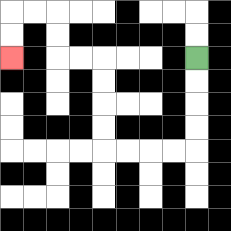{'start': '[8, 2]', 'end': '[0, 2]', 'path_directions': 'D,D,D,D,L,L,L,L,U,U,U,U,L,L,U,U,L,L,D,D', 'path_coordinates': '[[8, 2], [8, 3], [8, 4], [8, 5], [8, 6], [7, 6], [6, 6], [5, 6], [4, 6], [4, 5], [4, 4], [4, 3], [4, 2], [3, 2], [2, 2], [2, 1], [2, 0], [1, 0], [0, 0], [0, 1], [0, 2]]'}